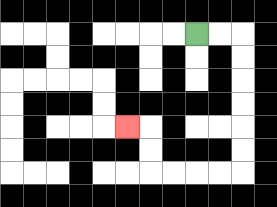{'start': '[8, 1]', 'end': '[5, 5]', 'path_directions': 'R,R,D,D,D,D,D,D,L,L,L,L,U,U,L', 'path_coordinates': '[[8, 1], [9, 1], [10, 1], [10, 2], [10, 3], [10, 4], [10, 5], [10, 6], [10, 7], [9, 7], [8, 7], [7, 7], [6, 7], [6, 6], [6, 5], [5, 5]]'}